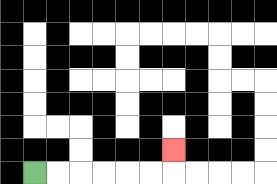{'start': '[1, 7]', 'end': '[7, 6]', 'path_directions': 'R,R,R,R,R,R,U', 'path_coordinates': '[[1, 7], [2, 7], [3, 7], [4, 7], [5, 7], [6, 7], [7, 7], [7, 6]]'}